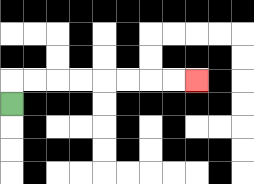{'start': '[0, 4]', 'end': '[8, 3]', 'path_directions': 'U,R,R,R,R,R,R,R,R', 'path_coordinates': '[[0, 4], [0, 3], [1, 3], [2, 3], [3, 3], [4, 3], [5, 3], [6, 3], [7, 3], [8, 3]]'}